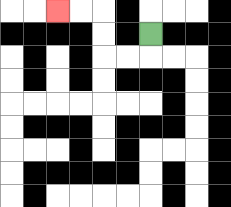{'start': '[6, 1]', 'end': '[2, 0]', 'path_directions': 'D,L,L,U,U,L,L', 'path_coordinates': '[[6, 1], [6, 2], [5, 2], [4, 2], [4, 1], [4, 0], [3, 0], [2, 0]]'}